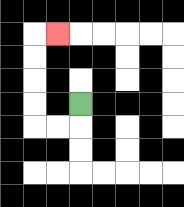{'start': '[3, 4]', 'end': '[2, 1]', 'path_directions': 'D,L,L,U,U,U,U,R', 'path_coordinates': '[[3, 4], [3, 5], [2, 5], [1, 5], [1, 4], [1, 3], [1, 2], [1, 1], [2, 1]]'}